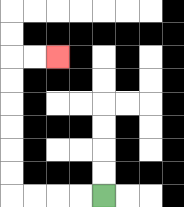{'start': '[4, 8]', 'end': '[2, 2]', 'path_directions': 'L,L,L,L,U,U,U,U,U,U,R,R', 'path_coordinates': '[[4, 8], [3, 8], [2, 8], [1, 8], [0, 8], [0, 7], [0, 6], [0, 5], [0, 4], [0, 3], [0, 2], [1, 2], [2, 2]]'}